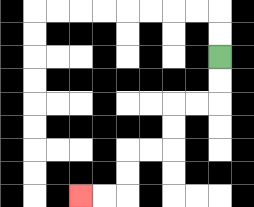{'start': '[9, 2]', 'end': '[3, 8]', 'path_directions': 'D,D,L,L,D,D,L,L,D,D,L,L', 'path_coordinates': '[[9, 2], [9, 3], [9, 4], [8, 4], [7, 4], [7, 5], [7, 6], [6, 6], [5, 6], [5, 7], [5, 8], [4, 8], [3, 8]]'}